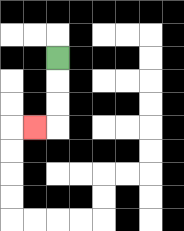{'start': '[2, 2]', 'end': '[1, 5]', 'path_directions': 'D,D,D,L', 'path_coordinates': '[[2, 2], [2, 3], [2, 4], [2, 5], [1, 5]]'}